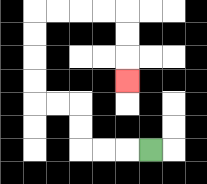{'start': '[6, 6]', 'end': '[5, 3]', 'path_directions': 'L,L,L,U,U,L,L,U,U,U,U,R,R,R,R,D,D,D', 'path_coordinates': '[[6, 6], [5, 6], [4, 6], [3, 6], [3, 5], [3, 4], [2, 4], [1, 4], [1, 3], [1, 2], [1, 1], [1, 0], [2, 0], [3, 0], [4, 0], [5, 0], [5, 1], [5, 2], [5, 3]]'}